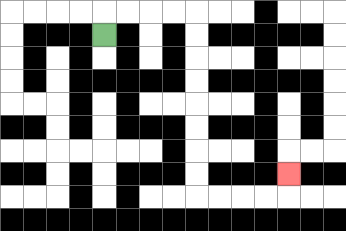{'start': '[4, 1]', 'end': '[12, 7]', 'path_directions': 'U,R,R,R,R,D,D,D,D,D,D,D,D,R,R,R,R,U', 'path_coordinates': '[[4, 1], [4, 0], [5, 0], [6, 0], [7, 0], [8, 0], [8, 1], [8, 2], [8, 3], [8, 4], [8, 5], [8, 6], [8, 7], [8, 8], [9, 8], [10, 8], [11, 8], [12, 8], [12, 7]]'}